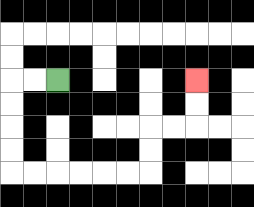{'start': '[2, 3]', 'end': '[8, 3]', 'path_directions': 'L,L,D,D,D,D,R,R,R,R,R,R,U,U,R,R,U,U', 'path_coordinates': '[[2, 3], [1, 3], [0, 3], [0, 4], [0, 5], [0, 6], [0, 7], [1, 7], [2, 7], [3, 7], [4, 7], [5, 7], [6, 7], [6, 6], [6, 5], [7, 5], [8, 5], [8, 4], [8, 3]]'}